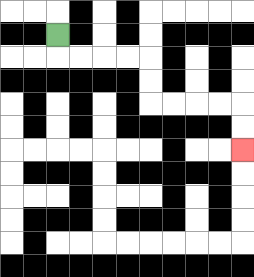{'start': '[2, 1]', 'end': '[10, 6]', 'path_directions': 'D,R,R,R,R,D,D,R,R,R,R,D,D', 'path_coordinates': '[[2, 1], [2, 2], [3, 2], [4, 2], [5, 2], [6, 2], [6, 3], [6, 4], [7, 4], [8, 4], [9, 4], [10, 4], [10, 5], [10, 6]]'}